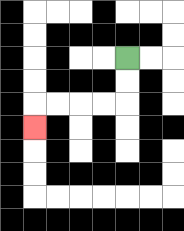{'start': '[5, 2]', 'end': '[1, 5]', 'path_directions': 'D,D,L,L,L,L,D', 'path_coordinates': '[[5, 2], [5, 3], [5, 4], [4, 4], [3, 4], [2, 4], [1, 4], [1, 5]]'}